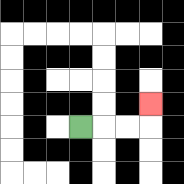{'start': '[3, 5]', 'end': '[6, 4]', 'path_directions': 'R,R,R,U', 'path_coordinates': '[[3, 5], [4, 5], [5, 5], [6, 5], [6, 4]]'}